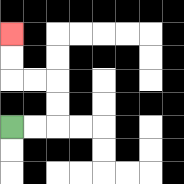{'start': '[0, 5]', 'end': '[0, 1]', 'path_directions': 'R,R,U,U,L,L,U,U', 'path_coordinates': '[[0, 5], [1, 5], [2, 5], [2, 4], [2, 3], [1, 3], [0, 3], [0, 2], [0, 1]]'}